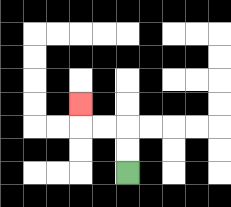{'start': '[5, 7]', 'end': '[3, 4]', 'path_directions': 'U,U,L,L,U', 'path_coordinates': '[[5, 7], [5, 6], [5, 5], [4, 5], [3, 5], [3, 4]]'}